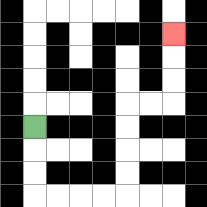{'start': '[1, 5]', 'end': '[7, 1]', 'path_directions': 'D,D,D,R,R,R,R,U,U,U,U,R,R,U,U,U', 'path_coordinates': '[[1, 5], [1, 6], [1, 7], [1, 8], [2, 8], [3, 8], [4, 8], [5, 8], [5, 7], [5, 6], [5, 5], [5, 4], [6, 4], [7, 4], [7, 3], [7, 2], [7, 1]]'}